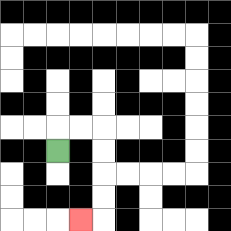{'start': '[2, 6]', 'end': '[3, 9]', 'path_directions': 'U,R,R,D,D,D,D,L', 'path_coordinates': '[[2, 6], [2, 5], [3, 5], [4, 5], [4, 6], [4, 7], [4, 8], [4, 9], [3, 9]]'}